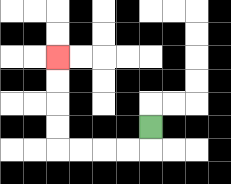{'start': '[6, 5]', 'end': '[2, 2]', 'path_directions': 'D,L,L,L,L,U,U,U,U', 'path_coordinates': '[[6, 5], [6, 6], [5, 6], [4, 6], [3, 6], [2, 6], [2, 5], [2, 4], [2, 3], [2, 2]]'}